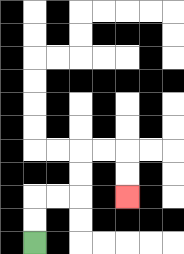{'start': '[1, 10]', 'end': '[5, 8]', 'path_directions': 'U,U,R,R,U,U,R,R,D,D', 'path_coordinates': '[[1, 10], [1, 9], [1, 8], [2, 8], [3, 8], [3, 7], [3, 6], [4, 6], [5, 6], [5, 7], [5, 8]]'}